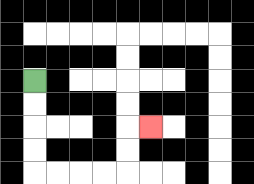{'start': '[1, 3]', 'end': '[6, 5]', 'path_directions': 'D,D,D,D,R,R,R,R,U,U,R', 'path_coordinates': '[[1, 3], [1, 4], [1, 5], [1, 6], [1, 7], [2, 7], [3, 7], [4, 7], [5, 7], [5, 6], [5, 5], [6, 5]]'}